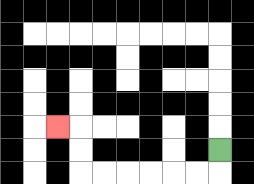{'start': '[9, 6]', 'end': '[2, 5]', 'path_directions': 'D,L,L,L,L,L,L,U,U,L', 'path_coordinates': '[[9, 6], [9, 7], [8, 7], [7, 7], [6, 7], [5, 7], [4, 7], [3, 7], [3, 6], [3, 5], [2, 5]]'}